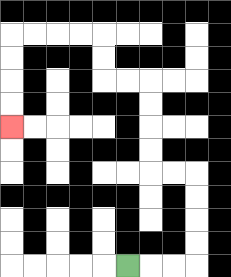{'start': '[5, 11]', 'end': '[0, 5]', 'path_directions': 'R,R,R,U,U,U,U,L,L,U,U,U,U,L,L,U,U,L,L,L,L,D,D,D,D', 'path_coordinates': '[[5, 11], [6, 11], [7, 11], [8, 11], [8, 10], [8, 9], [8, 8], [8, 7], [7, 7], [6, 7], [6, 6], [6, 5], [6, 4], [6, 3], [5, 3], [4, 3], [4, 2], [4, 1], [3, 1], [2, 1], [1, 1], [0, 1], [0, 2], [0, 3], [0, 4], [0, 5]]'}